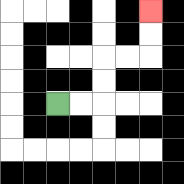{'start': '[2, 4]', 'end': '[6, 0]', 'path_directions': 'R,R,U,U,R,R,U,U', 'path_coordinates': '[[2, 4], [3, 4], [4, 4], [4, 3], [4, 2], [5, 2], [6, 2], [6, 1], [6, 0]]'}